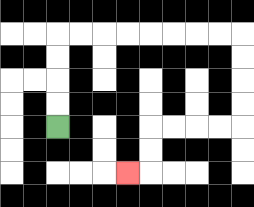{'start': '[2, 5]', 'end': '[5, 7]', 'path_directions': 'U,U,U,U,R,R,R,R,R,R,R,R,D,D,D,D,L,L,L,L,D,D,L', 'path_coordinates': '[[2, 5], [2, 4], [2, 3], [2, 2], [2, 1], [3, 1], [4, 1], [5, 1], [6, 1], [7, 1], [8, 1], [9, 1], [10, 1], [10, 2], [10, 3], [10, 4], [10, 5], [9, 5], [8, 5], [7, 5], [6, 5], [6, 6], [6, 7], [5, 7]]'}